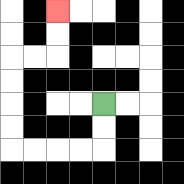{'start': '[4, 4]', 'end': '[2, 0]', 'path_directions': 'D,D,L,L,L,L,U,U,U,U,R,R,U,U', 'path_coordinates': '[[4, 4], [4, 5], [4, 6], [3, 6], [2, 6], [1, 6], [0, 6], [0, 5], [0, 4], [0, 3], [0, 2], [1, 2], [2, 2], [2, 1], [2, 0]]'}